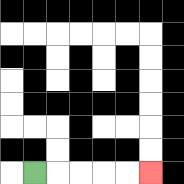{'start': '[1, 7]', 'end': '[6, 7]', 'path_directions': 'R,R,R,R,R', 'path_coordinates': '[[1, 7], [2, 7], [3, 7], [4, 7], [5, 7], [6, 7]]'}